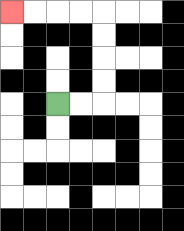{'start': '[2, 4]', 'end': '[0, 0]', 'path_directions': 'R,R,U,U,U,U,L,L,L,L', 'path_coordinates': '[[2, 4], [3, 4], [4, 4], [4, 3], [4, 2], [4, 1], [4, 0], [3, 0], [2, 0], [1, 0], [0, 0]]'}